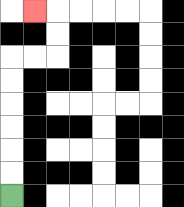{'start': '[0, 8]', 'end': '[1, 0]', 'path_directions': 'U,U,U,U,U,U,R,R,U,U,L', 'path_coordinates': '[[0, 8], [0, 7], [0, 6], [0, 5], [0, 4], [0, 3], [0, 2], [1, 2], [2, 2], [2, 1], [2, 0], [1, 0]]'}